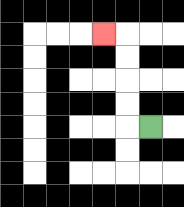{'start': '[6, 5]', 'end': '[4, 1]', 'path_directions': 'L,U,U,U,U,L', 'path_coordinates': '[[6, 5], [5, 5], [5, 4], [5, 3], [5, 2], [5, 1], [4, 1]]'}